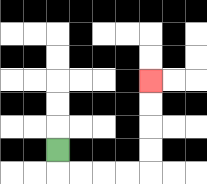{'start': '[2, 6]', 'end': '[6, 3]', 'path_directions': 'D,R,R,R,R,U,U,U,U', 'path_coordinates': '[[2, 6], [2, 7], [3, 7], [4, 7], [5, 7], [6, 7], [6, 6], [6, 5], [6, 4], [6, 3]]'}